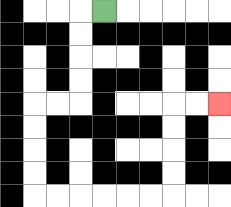{'start': '[4, 0]', 'end': '[9, 4]', 'path_directions': 'L,D,D,D,D,L,L,D,D,D,D,R,R,R,R,R,R,U,U,U,U,R,R', 'path_coordinates': '[[4, 0], [3, 0], [3, 1], [3, 2], [3, 3], [3, 4], [2, 4], [1, 4], [1, 5], [1, 6], [1, 7], [1, 8], [2, 8], [3, 8], [4, 8], [5, 8], [6, 8], [7, 8], [7, 7], [7, 6], [7, 5], [7, 4], [8, 4], [9, 4]]'}